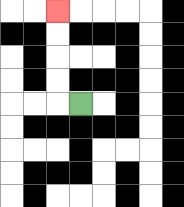{'start': '[3, 4]', 'end': '[2, 0]', 'path_directions': 'L,U,U,U,U', 'path_coordinates': '[[3, 4], [2, 4], [2, 3], [2, 2], [2, 1], [2, 0]]'}